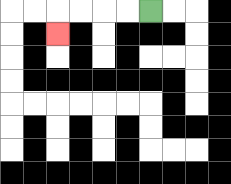{'start': '[6, 0]', 'end': '[2, 1]', 'path_directions': 'L,L,L,L,D', 'path_coordinates': '[[6, 0], [5, 0], [4, 0], [3, 0], [2, 0], [2, 1]]'}